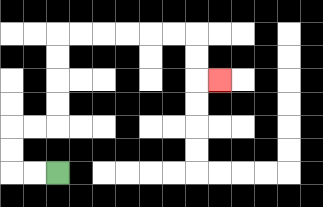{'start': '[2, 7]', 'end': '[9, 3]', 'path_directions': 'L,L,U,U,R,R,U,U,U,U,R,R,R,R,R,R,D,D,R', 'path_coordinates': '[[2, 7], [1, 7], [0, 7], [0, 6], [0, 5], [1, 5], [2, 5], [2, 4], [2, 3], [2, 2], [2, 1], [3, 1], [4, 1], [5, 1], [6, 1], [7, 1], [8, 1], [8, 2], [8, 3], [9, 3]]'}